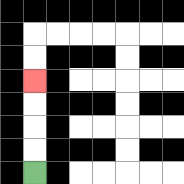{'start': '[1, 7]', 'end': '[1, 3]', 'path_directions': 'U,U,U,U', 'path_coordinates': '[[1, 7], [1, 6], [1, 5], [1, 4], [1, 3]]'}